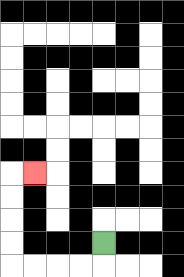{'start': '[4, 10]', 'end': '[1, 7]', 'path_directions': 'D,L,L,L,L,U,U,U,U,R', 'path_coordinates': '[[4, 10], [4, 11], [3, 11], [2, 11], [1, 11], [0, 11], [0, 10], [0, 9], [0, 8], [0, 7], [1, 7]]'}